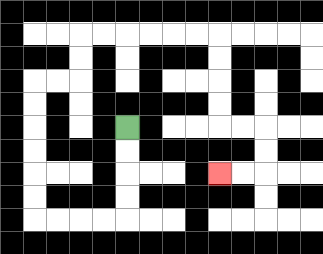{'start': '[5, 5]', 'end': '[9, 7]', 'path_directions': 'D,D,D,D,L,L,L,L,U,U,U,U,U,U,R,R,U,U,R,R,R,R,R,R,D,D,D,D,R,R,D,D,L,L', 'path_coordinates': '[[5, 5], [5, 6], [5, 7], [5, 8], [5, 9], [4, 9], [3, 9], [2, 9], [1, 9], [1, 8], [1, 7], [1, 6], [1, 5], [1, 4], [1, 3], [2, 3], [3, 3], [3, 2], [3, 1], [4, 1], [5, 1], [6, 1], [7, 1], [8, 1], [9, 1], [9, 2], [9, 3], [9, 4], [9, 5], [10, 5], [11, 5], [11, 6], [11, 7], [10, 7], [9, 7]]'}